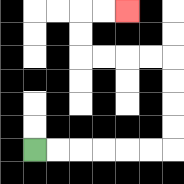{'start': '[1, 6]', 'end': '[5, 0]', 'path_directions': 'R,R,R,R,R,R,U,U,U,U,L,L,L,L,U,U,R,R', 'path_coordinates': '[[1, 6], [2, 6], [3, 6], [4, 6], [5, 6], [6, 6], [7, 6], [7, 5], [7, 4], [7, 3], [7, 2], [6, 2], [5, 2], [4, 2], [3, 2], [3, 1], [3, 0], [4, 0], [5, 0]]'}